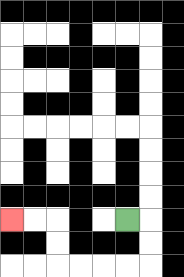{'start': '[5, 9]', 'end': '[0, 9]', 'path_directions': 'R,D,D,L,L,L,L,U,U,L,L', 'path_coordinates': '[[5, 9], [6, 9], [6, 10], [6, 11], [5, 11], [4, 11], [3, 11], [2, 11], [2, 10], [2, 9], [1, 9], [0, 9]]'}